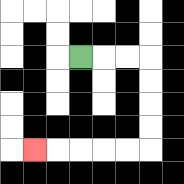{'start': '[3, 2]', 'end': '[1, 6]', 'path_directions': 'R,R,R,D,D,D,D,L,L,L,L,L', 'path_coordinates': '[[3, 2], [4, 2], [5, 2], [6, 2], [6, 3], [6, 4], [6, 5], [6, 6], [5, 6], [4, 6], [3, 6], [2, 6], [1, 6]]'}